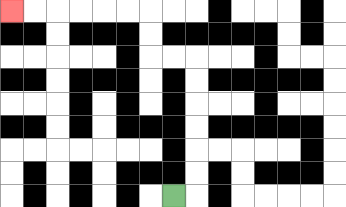{'start': '[7, 8]', 'end': '[0, 0]', 'path_directions': 'R,U,U,U,U,U,U,L,L,U,U,L,L,L,L,L,L', 'path_coordinates': '[[7, 8], [8, 8], [8, 7], [8, 6], [8, 5], [8, 4], [8, 3], [8, 2], [7, 2], [6, 2], [6, 1], [6, 0], [5, 0], [4, 0], [3, 0], [2, 0], [1, 0], [0, 0]]'}